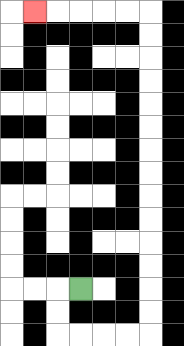{'start': '[3, 12]', 'end': '[1, 0]', 'path_directions': 'L,D,D,R,R,R,R,U,U,U,U,U,U,U,U,U,U,U,U,U,U,L,L,L,L,L', 'path_coordinates': '[[3, 12], [2, 12], [2, 13], [2, 14], [3, 14], [4, 14], [5, 14], [6, 14], [6, 13], [6, 12], [6, 11], [6, 10], [6, 9], [6, 8], [6, 7], [6, 6], [6, 5], [6, 4], [6, 3], [6, 2], [6, 1], [6, 0], [5, 0], [4, 0], [3, 0], [2, 0], [1, 0]]'}